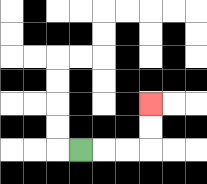{'start': '[3, 6]', 'end': '[6, 4]', 'path_directions': 'R,R,R,U,U', 'path_coordinates': '[[3, 6], [4, 6], [5, 6], [6, 6], [6, 5], [6, 4]]'}